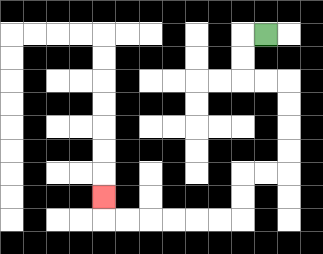{'start': '[11, 1]', 'end': '[4, 8]', 'path_directions': 'L,D,D,R,R,D,D,D,D,L,L,D,D,L,L,L,L,L,L,U', 'path_coordinates': '[[11, 1], [10, 1], [10, 2], [10, 3], [11, 3], [12, 3], [12, 4], [12, 5], [12, 6], [12, 7], [11, 7], [10, 7], [10, 8], [10, 9], [9, 9], [8, 9], [7, 9], [6, 9], [5, 9], [4, 9], [4, 8]]'}